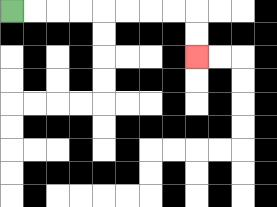{'start': '[0, 0]', 'end': '[8, 2]', 'path_directions': 'R,R,R,R,R,R,R,R,D,D', 'path_coordinates': '[[0, 0], [1, 0], [2, 0], [3, 0], [4, 0], [5, 0], [6, 0], [7, 0], [8, 0], [8, 1], [8, 2]]'}